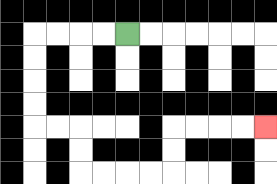{'start': '[5, 1]', 'end': '[11, 5]', 'path_directions': 'L,L,L,L,D,D,D,D,R,R,D,D,R,R,R,R,U,U,R,R,R,R', 'path_coordinates': '[[5, 1], [4, 1], [3, 1], [2, 1], [1, 1], [1, 2], [1, 3], [1, 4], [1, 5], [2, 5], [3, 5], [3, 6], [3, 7], [4, 7], [5, 7], [6, 7], [7, 7], [7, 6], [7, 5], [8, 5], [9, 5], [10, 5], [11, 5]]'}